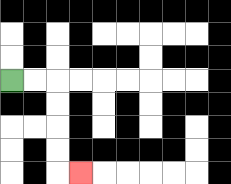{'start': '[0, 3]', 'end': '[3, 7]', 'path_directions': 'R,R,D,D,D,D,R', 'path_coordinates': '[[0, 3], [1, 3], [2, 3], [2, 4], [2, 5], [2, 6], [2, 7], [3, 7]]'}